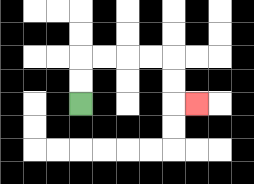{'start': '[3, 4]', 'end': '[8, 4]', 'path_directions': 'U,U,R,R,R,R,D,D,R', 'path_coordinates': '[[3, 4], [3, 3], [3, 2], [4, 2], [5, 2], [6, 2], [7, 2], [7, 3], [7, 4], [8, 4]]'}